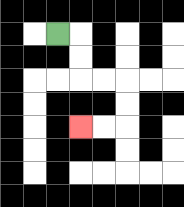{'start': '[2, 1]', 'end': '[3, 5]', 'path_directions': 'R,D,D,R,R,D,D,L,L', 'path_coordinates': '[[2, 1], [3, 1], [3, 2], [3, 3], [4, 3], [5, 3], [5, 4], [5, 5], [4, 5], [3, 5]]'}